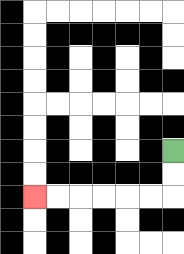{'start': '[7, 6]', 'end': '[1, 8]', 'path_directions': 'D,D,L,L,L,L,L,L', 'path_coordinates': '[[7, 6], [7, 7], [7, 8], [6, 8], [5, 8], [4, 8], [3, 8], [2, 8], [1, 8]]'}